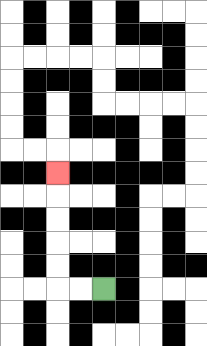{'start': '[4, 12]', 'end': '[2, 7]', 'path_directions': 'L,L,U,U,U,U,U', 'path_coordinates': '[[4, 12], [3, 12], [2, 12], [2, 11], [2, 10], [2, 9], [2, 8], [2, 7]]'}